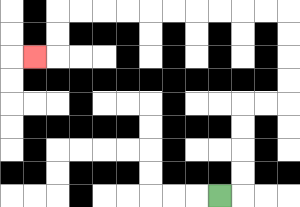{'start': '[9, 8]', 'end': '[1, 2]', 'path_directions': 'R,U,U,U,U,R,R,U,U,U,U,L,L,L,L,L,L,L,L,L,L,D,D,L', 'path_coordinates': '[[9, 8], [10, 8], [10, 7], [10, 6], [10, 5], [10, 4], [11, 4], [12, 4], [12, 3], [12, 2], [12, 1], [12, 0], [11, 0], [10, 0], [9, 0], [8, 0], [7, 0], [6, 0], [5, 0], [4, 0], [3, 0], [2, 0], [2, 1], [2, 2], [1, 2]]'}